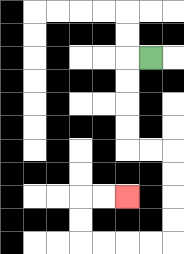{'start': '[6, 2]', 'end': '[5, 8]', 'path_directions': 'L,D,D,D,D,R,R,D,D,D,D,L,L,L,L,U,U,R,R', 'path_coordinates': '[[6, 2], [5, 2], [5, 3], [5, 4], [5, 5], [5, 6], [6, 6], [7, 6], [7, 7], [7, 8], [7, 9], [7, 10], [6, 10], [5, 10], [4, 10], [3, 10], [3, 9], [3, 8], [4, 8], [5, 8]]'}